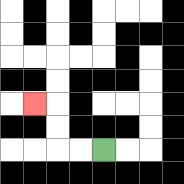{'start': '[4, 6]', 'end': '[1, 4]', 'path_directions': 'L,L,U,U,L', 'path_coordinates': '[[4, 6], [3, 6], [2, 6], [2, 5], [2, 4], [1, 4]]'}